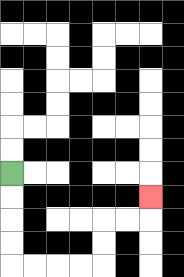{'start': '[0, 7]', 'end': '[6, 8]', 'path_directions': 'D,D,D,D,R,R,R,R,U,U,R,R,U', 'path_coordinates': '[[0, 7], [0, 8], [0, 9], [0, 10], [0, 11], [1, 11], [2, 11], [3, 11], [4, 11], [4, 10], [4, 9], [5, 9], [6, 9], [6, 8]]'}